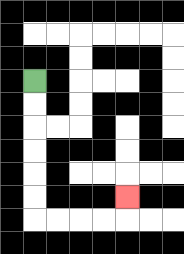{'start': '[1, 3]', 'end': '[5, 8]', 'path_directions': 'D,D,D,D,D,D,R,R,R,R,U', 'path_coordinates': '[[1, 3], [1, 4], [1, 5], [1, 6], [1, 7], [1, 8], [1, 9], [2, 9], [3, 9], [4, 9], [5, 9], [5, 8]]'}